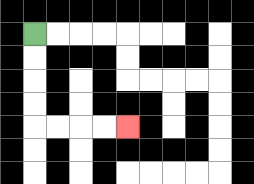{'start': '[1, 1]', 'end': '[5, 5]', 'path_directions': 'D,D,D,D,R,R,R,R', 'path_coordinates': '[[1, 1], [1, 2], [1, 3], [1, 4], [1, 5], [2, 5], [3, 5], [4, 5], [5, 5]]'}